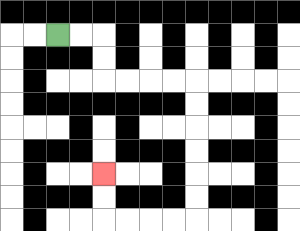{'start': '[2, 1]', 'end': '[4, 7]', 'path_directions': 'R,R,D,D,R,R,R,R,D,D,D,D,D,D,L,L,L,L,U,U', 'path_coordinates': '[[2, 1], [3, 1], [4, 1], [4, 2], [4, 3], [5, 3], [6, 3], [7, 3], [8, 3], [8, 4], [8, 5], [8, 6], [8, 7], [8, 8], [8, 9], [7, 9], [6, 9], [5, 9], [4, 9], [4, 8], [4, 7]]'}